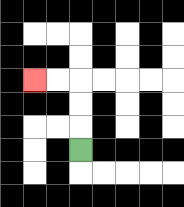{'start': '[3, 6]', 'end': '[1, 3]', 'path_directions': 'U,U,U,L,L', 'path_coordinates': '[[3, 6], [3, 5], [3, 4], [3, 3], [2, 3], [1, 3]]'}